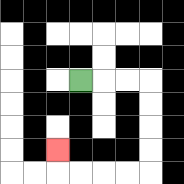{'start': '[3, 3]', 'end': '[2, 6]', 'path_directions': 'R,R,R,D,D,D,D,L,L,L,L,U', 'path_coordinates': '[[3, 3], [4, 3], [5, 3], [6, 3], [6, 4], [6, 5], [6, 6], [6, 7], [5, 7], [4, 7], [3, 7], [2, 7], [2, 6]]'}